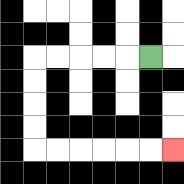{'start': '[6, 2]', 'end': '[7, 6]', 'path_directions': 'L,L,L,L,L,D,D,D,D,R,R,R,R,R,R', 'path_coordinates': '[[6, 2], [5, 2], [4, 2], [3, 2], [2, 2], [1, 2], [1, 3], [1, 4], [1, 5], [1, 6], [2, 6], [3, 6], [4, 6], [5, 6], [6, 6], [7, 6]]'}